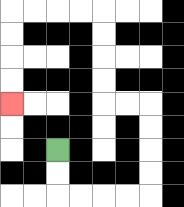{'start': '[2, 6]', 'end': '[0, 4]', 'path_directions': 'D,D,R,R,R,R,U,U,U,U,L,L,U,U,U,U,L,L,L,L,D,D,D,D', 'path_coordinates': '[[2, 6], [2, 7], [2, 8], [3, 8], [4, 8], [5, 8], [6, 8], [6, 7], [6, 6], [6, 5], [6, 4], [5, 4], [4, 4], [4, 3], [4, 2], [4, 1], [4, 0], [3, 0], [2, 0], [1, 0], [0, 0], [0, 1], [0, 2], [0, 3], [0, 4]]'}